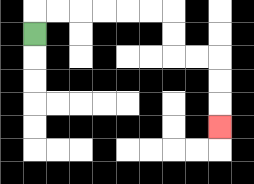{'start': '[1, 1]', 'end': '[9, 5]', 'path_directions': 'U,R,R,R,R,R,R,D,D,R,R,D,D,D', 'path_coordinates': '[[1, 1], [1, 0], [2, 0], [3, 0], [4, 0], [5, 0], [6, 0], [7, 0], [7, 1], [7, 2], [8, 2], [9, 2], [9, 3], [9, 4], [9, 5]]'}